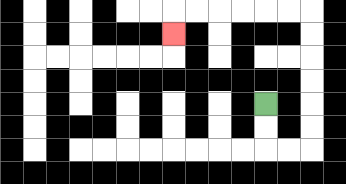{'start': '[11, 4]', 'end': '[7, 1]', 'path_directions': 'D,D,R,R,U,U,U,U,U,U,L,L,L,L,L,L,D', 'path_coordinates': '[[11, 4], [11, 5], [11, 6], [12, 6], [13, 6], [13, 5], [13, 4], [13, 3], [13, 2], [13, 1], [13, 0], [12, 0], [11, 0], [10, 0], [9, 0], [8, 0], [7, 0], [7, 1]]'}